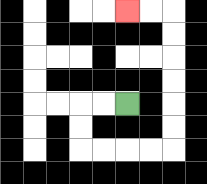{'start': '[5, 4]', 'end': '[5, 0]', 'path_directions': 'L,L,D,D,R,R,R,R,U,U,U,U,U,U,L,L', 'path_coordinates': '[[5, 4], [4, 4], [3, 4], [3, 5], [3, 6], [4, 6], [5, 6], [6, 6], [7, 6], [7, 5], [7, 4], [7, 3], [7, 2], [7, 1], [7, 0], [6, 0], [5, 0]]'}